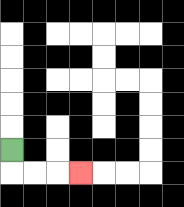{'start': '[0, 6]', 'end': '[3, 7]', 'path_directions': 'D,R,R,R', 'path_coordinates': '[[0, 6], [0, 7], [1, 7], [2, 7], [3, 7]]'}